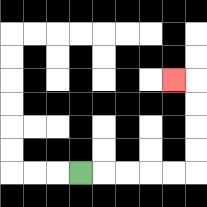{'start': '[3, 7]', 'end': '[7, 3]', 'path_directions': 'R,R,R,R,R,U,U,U,U,L', 'path_coordinates': '[[3, 7], [4, 7], [5, 7], [6, 7], [7, 7], [8, 7], [8, 6], [8, 5], [8, 4], [8, 3], [7, 3]]'}